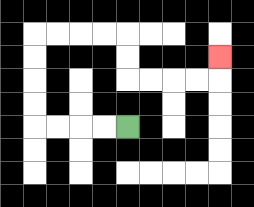{'start': '[5, 5]', 'end': '[9, 2]', 'path_directions': 'L,L,L,L,U,U,U,U,R,R,R,R,D,D,R,R,R,R,U', 'path_coordinates': '[[5, 5], [4, 5], [3, 5], [2, 5], [1, 5], [1, 4], [1, 3], [1, 2], [1, 1], [2, 1], [3, 1], [4, 1], [5, 1], [5, 2], [5, 3], [6, 3], [7, 3], [8, 3], [9, 3], [9, 2]]'}